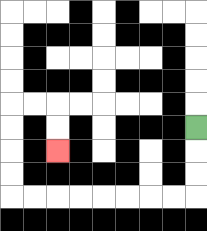{'start': '[8, 5]', 'end': '[2, 6]', 'path_directions': 'D,D,D,L,L,L,L,L,L,L,L,U,U,U,U,R,R,D,D', 'path_coordinates': '[[8, 5], [8, 6], [8, 7], [8, 8], [7, 8], [6, 8], [5, 8], [4, 8], [3, 8], [2, 8], [1, 8], [0, 8], [0, 7], [0, 6], [0, 5], [0, 4], [1, 4], [2, 4], [2, 5], [2, 6]]'}